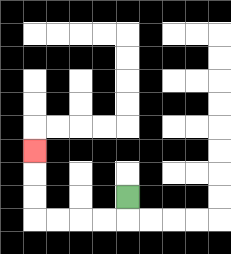{'start': '[5, 8]', 'end': '[1, 6]', 'path_directions': 'D,L,L,L,L,U,U,U', 'path_coordinates': '[[5, 8], [5, 9], [4, 9], [3, 9], [2, 9], [1, 9], [1, 8], [1, 7], [1, 6]]'}